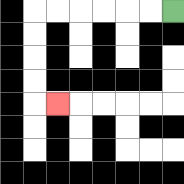{'start': '[7, 0]', 'end': '[2, 4]', 'path_directions': 'L,L,L,L,L,L,D,D,D,D,R', 'path_coordinates': '[[7, 0], [6, 0], [5, 0], [4, 0], [3, 0], [2, 0], [1, 0], [1, 1], [1, 2], [1, 3], [1, 4], [2, 4]]'}